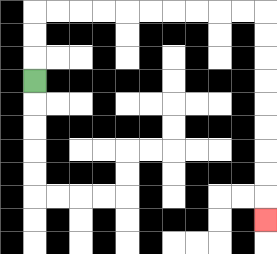{'start': '[1, 3]', 'end': '[11, 9]', 'path_directions': 'U,U,U,R,R,R,R,R,R,R,R,R,R,D,D,D,D,D,D,D,D,D', 'path_coordinates': '[[1, 3], [1, 2], [1, 1], [1, 0], [2, 0], [3, 0], [4, 0], [5, 0], [6, 0], [7, 0], [8, 0], [9, 0], [10, 0], [11, 0], [11, 1], [11, 2], [11, 3], [11, 4], [11, 5], [11, 6], [11, 7], [11, 8], [11, 9]]'}